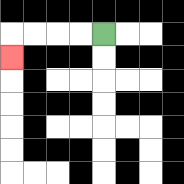{'start': '[4, 1]', 'end': '[0, 2]', 'path_directions': 'L,L,L,L,D', 'path_coordinates': '[[4, 1], [3, 1], [2, 1], [1, 1], [0, 1], [0, 2]]'}